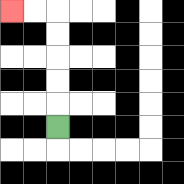{'start': '[2, 5]', 'end': '[0, 0]', 'path_directions': 'U,U,U,U,U,L,L', 'path_coordinates': '[[2, 5], [2, 4], [2, 3], [2, 2], [2, 1], [2, 0], [1, 0], [0, 0]]'}